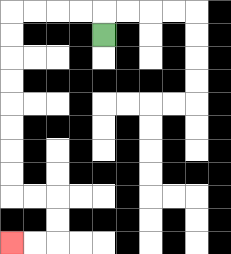{'start': '[4, 1]', 'end': '[0, 10]', 'path_directions': 'U,L,L,L,L,D,D,D,D,D,D,D,D,R,R,D,D,L,L', 'path_coordinates': '[[4, 1], [4, 0], [3, 0], [2, 0], [1, 0], [0, 0], [0, 1], [0, 2], [0, 3], [0, 4], [0, 5], [0, 6], [0, 7], [0, 8], [1, 8], [2, 8], [2, 9], [2, 10], [1, 10], [0, 10]]'}